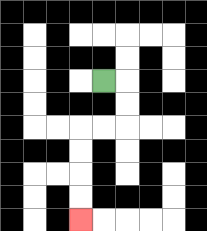{'start': '[4, 3]', 'end': '[3, 9]', 'path_directions': 'R,D,D,L,L,D,D,D,D', 'path_coordinates': '[[4, 3], [5, 3], [5, 4], [5, 5], [4, 5], [3, 5], [3, 6], [3, 7], [3, 8], [3, 9]]'}